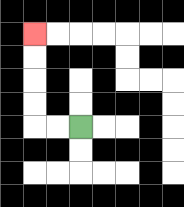{'start': '[3, 5]', 'end': '[1, 1]', 'path_directions': 'L,L,U,U,U,U', 'path_coordinates': '[[3, 5], [2, 5], [1, 5], [1, 4], [1, 3], [1, 2], [1, 1]]'}